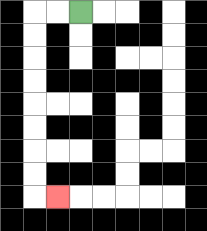{'start': '[3, 0]', 'end': '[2, 8]', 'path_directions': 'L,L,D,D,D,D,D,D,D,D,R', 'path_coordinates': '[[3, 0], [2, 0], [1, 0], [1, 1], [1, 2], [1, 3], [1, 4], [1, 5], [1, 6], [1, 7], [1, 8], [2, 8]]'}